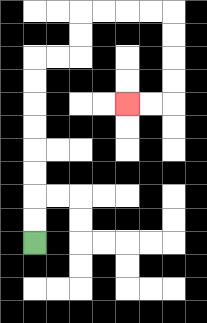{'start': '[1, 10]', 'end': '[5, 4]', 'path_directions': 'U,U,U,U,U,U,U,U,R,R,U,U,R,R,R,R,D,D,D,D,L,L', 'path_coordinates': '[[1, 10], [1, 9], [1, 8], [1, 7], [1, 6], [1, 5], [1, 4], [1, 3], [1, 2], [2, 2], [3, 2], [3, 1], [3, 0], [4, 0], [5, 0], [6, 0], [7, 0], [7, 1], [7, 2], [7, 3], [7, 4], [6, 4], [5, 4]]'}